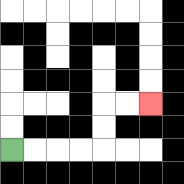{'start': '[0, 6]', 'end': '[6, 4]', 'path_directions': 'R,R,R,R,U,U,R,R', 'path_coordinates': '[[0, 6], [1, 6], [2, 6], [3, 6], [4, 6], [4, 5], [4, 4], [5, 4], [6, 4]]'}